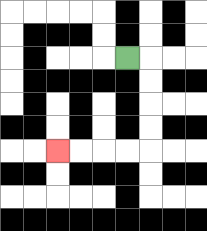{'start': '[5, 2]', 'end': '[2, 6]', 'path_directions': 'R,D,D,D,D,L,L,L,L', 'path_coordinates': '[[5, 2], [6, 2], [6, 3], [6, 4], [6, 5], [6, 6], [5, 6], [4, 6], [3, 6], [2, 6]]'}